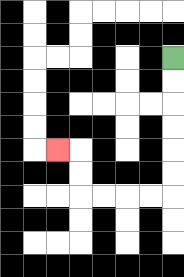{'start': '[7, 2]', 'end': '[2, 6]', 'path_directions': 'D,D,D,D,D,D,L,L,L,L,U,U,L', 'path_coordinates': '[[7, 2], [7, 3], [7, 4], [7, 5], [7, 6], [7, 7], [7, 8], [6, 8], [5, 8], [4, 8], [3, 8], [3, 7], [3, 6], [2, 6]]'}